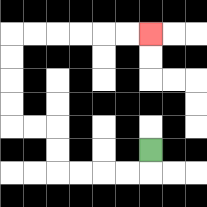{'start': '[6, 6]', 'end': '[6, 1]', 'path_directions': 'D,L,L,L,L,U,U,L,L,U,U,U,U,R,R,R,R,R,R', 'path_coordinates': '[[6, 6], [6, 7], [5, 7], [4, 7], [3, 7], [2, 7], [2, 6], [2, 5], [1, 5], [0, 5], [0, 4], [0, 3], [0, 2], [0, 1], [1, 1], [2, 1], [3, 1], [4, 1], [5, 1], [6, 1]]'}